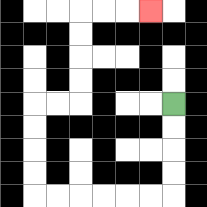{'start': '[7, 4]', 'end': '[6, 0]', 'path_directions': 'D,D,D,D,L,L,L,L,L,L,U,U,U,U,R,R,U,U,U,U,R,R,R', 'path_coordinates': '[[7, 4], [7, 5], [7, 6], [7, 7], [7, 8], [6, 8], [5, 8], [4, 8], [3, 8], [2, 8], [1, 8], [1, 7], [1, 6], [1, 5], [1, 4], [2, 4], [3, 4], [3, 3], [3, 2], [3, 1], [3, 0], [4, 0], [5, 0], [6, 0]]'}